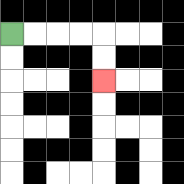{'start': '[0, 1]', 'end': '[4, 3]', 'path_directions': 'R,R,R,R,D,D', 'path_coordinates': '[[0, 1], [1, 1], [2, 1], [3, 1], [4, 1], [4, 2], [4, 3]]'}